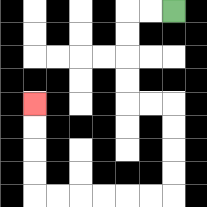{'start': '[7, 0]', 'end': '[1, 4]', 'path_directions': 'L,L,D,D,D,D,R,R,D,D,D,D,L,L,L,L,L,L,U,U,U,U', 'path_coordinates': '[[7, 0], [6, 0], [5, 0], [5, 1], [5, 2], [5, 3], [5, 4], [6, 4], [7, 4], [7, 5], [7, 6], [7, 7], [7, 8], [6, 8], [5, 8], [4, 8], [3, 8], [2, 8], [1, 8], [1, 7], [1, 6], [1, 5], [1, 4]]'}